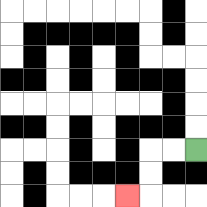{'start': '[8, 6]', 'end': '[5, 8]', 'path_directions': 'L,L,D,D,L', 'path_coordinates': '[[8, 6], [7, 6], [6, 6], [6, 7], [6, 8], [5, 8]]'}